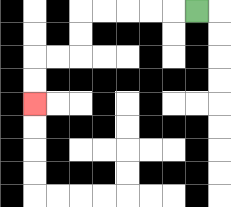{'start': '[8, 0]', 'end': '[1, 4]', 'path_directions': 'L,L,L,L,L,D,D,L,L,D,D', 'path_coordinates': '[[8, 0], [7, 0], [6, 0], [5, 0], [4, 0], [3, 0], [3, 1], [3, 2], [2, 2], [1, 2], [1, 3], [1, 4]]'}